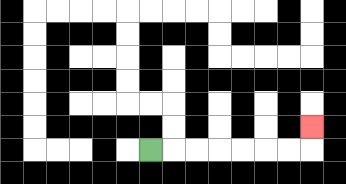{'start': '[6, 6]', 'end': '[13, 5]', 'path_directions': 'R,R,R,R,R,R,R,U', 'path_coordinates': '[[6, 6], [7, 6], [8, 6], [9, 6], [10, 6], [11, 6], [12, 6], [13, 6], [13, 5]]'}